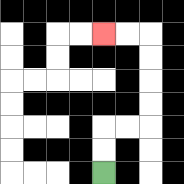{'start': '[4, 7]', 'end': '[4, 1]', 'path_directions': 'U,U,R,R,U,U,U,U,L,L', 'path_coordinates': '[[4, 7], [4, 6], [4, 5], [5, 5], [6, 5], [6, 4], [6, 3], [6, 2], [6, 1], [5, 1], [4, 1]]'}